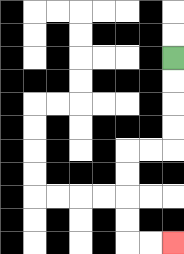{'start': '[7, 2]', 'end': '[7, 10]', 'path_directions': 'D,D,D,D,L,L,D,D,D,D,R,R', 'path_coordinates': '[[7, 2], [7, 3], [7, 4], [7, 5], [7, 6], [6, 6], [5, 6], [5, 7], [5, 8], [5, 9], [5, 10], [6, 10], [7, 10]]'}